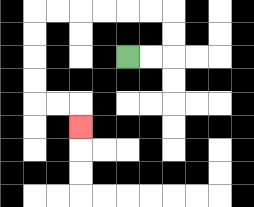{'start': '[5, 2]', 'end': '[3, 5]', 'path_directions': 'R,R,U,U,L,L,L,L,L,L,D,D,D,D,R,R,D', 'path_coordinates': '[[5, 2], [6, 2], [7, 2], [7, 1], [7, 0], [6, 0], [5, 0], [4, 0], [3, 0], [2, 0], [1, 0], [1, 1], [1, 2], [1, 3], [1, 4], [2, 4], [3, 4], [3, 5]]'}